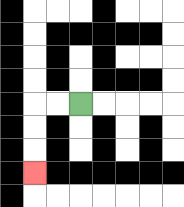{'start': '[3, 4]', 'end': '[1, 7]', 'path_directions': 'L,L,D,D,D', 'path_coordinates': '[[3, 4], [2, 4], [1, 4], [1, 5], [1, 6], [1, 7]]'}